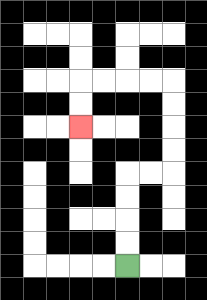{'start': '[5, 11]', 'end': '[3, 5]', 'path_directions': 'U,U,U,U,R,R,U,U,U,U,L,L,L,L,D,D', 'path_coordinates': '[[5, 11], [5, 10], [5, 9], [5, 8], [5, 7], [6, 7], [7, 7], [7, 6], [7, 5], [7, 4], [7, 3], [6, 3], [5, 3], [4, 3], [3, 3], [3, 4], [3, 5]]'}